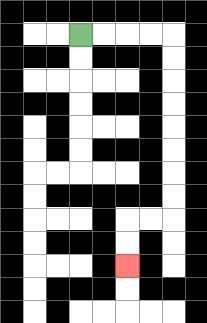{'start': '[3, 1]', 'end': '[5, 11]', 'path_directions': 'R,R,R,R,D,D,D,D,D,D,D,D,L,L,D,D', 'path_coordinates': '[[3, 1], [4, 1], [5, 1], [6, 1], [7, 1], [7, 2], [7, 3], [7, 4], [7, 5], [7, 6], [7, 7], [7, 8], [7, 9], [6, 9], [5, 9], [5, 10], [5, 11]]'}